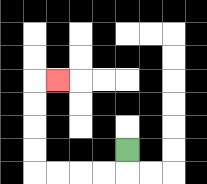{'start': '[5, 6]', 'end': '[2, 3]', 'path_directions': 'D,L,L,L,L,U,U,U,U,R', 'path_coordinates': '[[5, 6], [5, 7], [4, 7], [3, 7], [2, 7], [1, 7], [1, 6], [1, 5], [1, 4], [1, 3], [2, 3]]'}